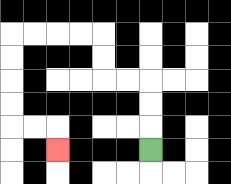{'start': '[6, 6]', 'end': '[2, 6]', 'path_directions': 'U,U,U,L,L,U,U,L,L,L,L,D,D,D,D,R,R,D', 'path_coordinates': '[[6, 6], [6, 5], [6, 4], [6, 3], [5, 3], [4, 3], [4, 2], [4, 1], [3, 1], [2, 1], [1, 1], [0, 1], [0, 2], [0, 3], [0, 4], [0, 5], [1, 5], [2, 5], [2, 6]]'}